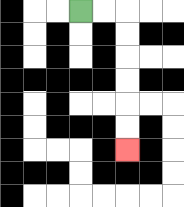{'start': '[3, 0]', 'end': '[5, 6]', 'path_directions': 'R,R,D,D,D,D,D,D', 'path_coordinates': '[[3, 0], [4, 0], [5, 0], [5, 1], [5, 2], [5, 3], [5, 4], [5, 5], [5, 6]]'}